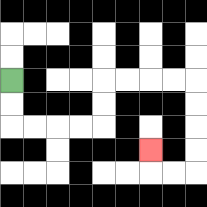{'start': '[0, 3]', 'end': '[6, 6]', 'path_directions': 'D,D,R,R,R,R,U,U,R,R,R,R,D,D,D,D,L,L,U', 'path_coordinates': '[[0, 3], [0, 4], [0, 5], [1, 5], [2, 5], [3, 5], [4, 5], [4, 4], [4, 3], [5, 3], [6, 3], [7, 3], [8, 3], [8, 4], [8, 5], [8, 6], [8, 7], [7, 7], [6, 7], [6, 6]]'}